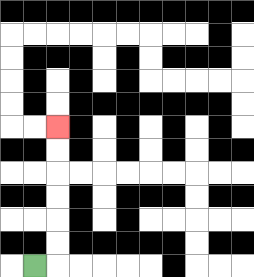{'start': '[1, 11]', 'end': '[2, 5]', 'path_directions': 'R,U,U,U,U,U,U', 'path_coordinates': '[[1, 11], [2, 11], [2, 10], [2, 9], [2, 8], [2, 7], [2, 6], [2, 5]]'}